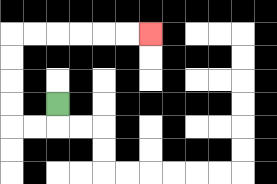{'start': '[2, 4]', 'end': '[6, 1]', 'path_directions': 'D,L,L,U,U,U,U,R,R,R,R,R,R', 'path_coordinates': '[[2, 4], [2, 5], [1, 5], [0, 5], [0, 4], [0, 3], [0, 2], [0, 1], [1, 1], [2, 1], [3, 1], [4, 1], [5, 1], [6, 1]]'}